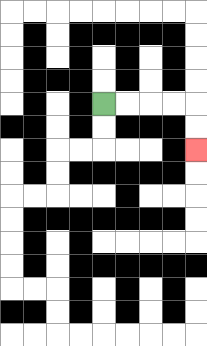{'start': '[4, 4]', 'end': '[8, 6]', 'path_directions': 'R,R,R,R,D,D', 'path_coordinates': '[[4, 4], [5, 4], [6, 4], [7, 4], [8, 4], [8, 5], [8, 6]]'}